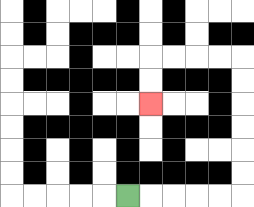{'start': '[5, 8]', 'end': '[6, 4]', 'path_directions': 'R,R,R,R,R,U,U,U,U,U,U,L,L,L,L,D,D', 'path_coordinates': '[[5, 8], [6, 8], [7, 8], [8, 8], [9, 8], [10, 8], [10, 7], [10, 6], [10, 5], [10, 4], [10, 3], [10, 2], [9, 2], [8, 2], [7, 2], [6, 2], [6, 3], [6, 4]]'}